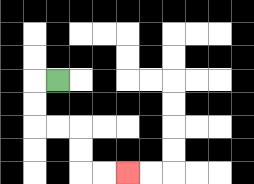{'start': '[2, 3]', 'end': '[5, 7]', 'path_directions': 'L,D,D,R,R,D,D,R,R', 'path_coordinates': '[[2, 3], [1, 3], [1, 4], [1, 5], [2, 5], [3, 5], [3, 6], [3, 7], [4, 7], [5, 7]]'}